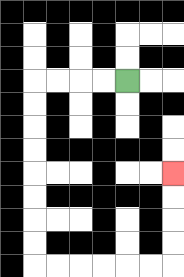{'start': '[5, 3]', 'end': '[7, 7]', 'path_directions': 'L,L,L,L,D,D,D,D,D,D,D,D,R,R,R,R,R,R,U,U,U,U', 'path_coordinates': '[[5, 3], [4, 3], [3, 3], [2, 3], [1, 3], [1, 4], [1, 5], [1, 6], [1, 7], [1, 8], [1, 9], [1, 10], [1, 11], [2, 11], [3, 11], [4, 11], [5, 11], [6, 11], [7, 11], [7, 10], [7, 9], [7, 8], [7, 7]]'}